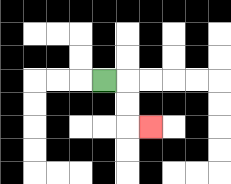{'start': '[4, 3]', 'end': '[6, 5]', 'path_directions': 'R,D,D,R', 'path_coordinates': '[[4, 3], [5, 3], [5, 4], [5, 5], [6, 5]]'}